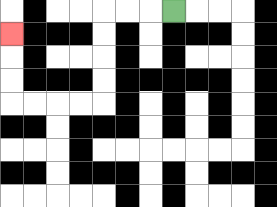{'start': '[7, 0]', 'end': '[0, 1]', 'path_directions': 'L,L,L,D,D,D,D,L,L,L,L,U,U,U', 'path_coordinates': '[[7, 0], [6, 0], [5, 0], [4, 0], [4, 1], [4, 2], [4, 3], [4, 4], [3, 4], [2, 4], [1, 4], [0, 4], [0, 3], [0, 2], [0, 1]]'}